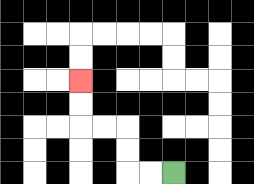{'start': '[7, 7]', 'end': '[3, 3]', 'path_directions': 'L,L,U,U,L,L,U,U', 'path_coordinates': '[[7, 7], [6, 7], [5, 7], [5, 6], [5, 5], [4, 5], [3, 5], [3, 4], [3, 3]]'}